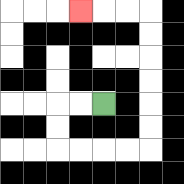{'start': '[4, 4]', 'end': '[3, 0]', 'path_directions': 'L,L,D,D,R,R,R,R,U,U,U,U,U,U,L,L,L', 'path_coordinates': '[[4, 4], [3, 4], [2, 4], [2, 5], [2, 6], [3, 6], [4, 6], [5, 6], [6, 6], [6, 5], [6, 4], [6, 3], [6, 2], [6, 1], [6, 0], [5, 0], [4, 0], [3, 0]]'}